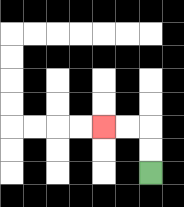{'start': '[6, 7]', 'end': '[4, 5]', 'path_directions': 'U,U,L,L', 'path_coordinates': '[[6, 7], [6, 6], [6, 5], [5, 5], [4, 5]]'}